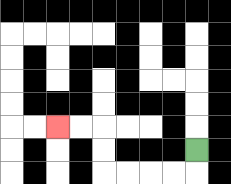{'start': '[8, 6]', 'end': '[2, 5]', 'path_directions': 'D,L,L,L,L,U,U,L,L', 'path_coordinates': '[[8, 6], [8, 7], [7, 7], [6, 7], [5, 7], [4, 7], [4, 6], [4, 5], [3, 5], [2, 5]]'}